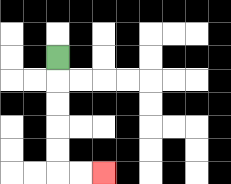{'start': '[2, 2]', 'end': '[4, 7]', 'path_directions': 'D,D,D,D,D,R,R', 'path_coordinates': '[[2, 2], [2, 3], [2, 4], [2, 5], [2, 6], [2, 7], [3, 7], [4, 7]]'}